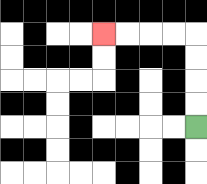{'start': '[8, 5]', 'end': '[4, 1]', 'path_directions': 'U,U,U,U,L,L,L,L', 'path_coordinates': '[[8, 5], [8, 4], [8, 3], [8, 2], [8, 1], [7, 1], [6, 1], [5, 1], [4, 1]]'}